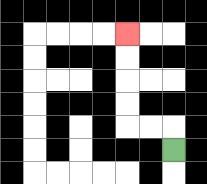{'start': '[7, 6]', 'end': '[5, 1]', 'path_directions': 'U,L,L,U,U,U,U', 'path_coordinates': '[[7, 6], [7, 5], [6, 5], [5, 5], [5, 4], [5, 3], [5, 2], [5, 1]]'}